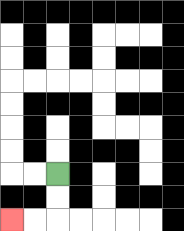{'start': '[2, 7]', 'end': '[0, 9]', 'path_directions': 'D,D,L,L', 'path_coordinates': '[[2, 7], [2, 8], [2, 9], [1, 9], [0, 9]]'}